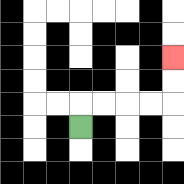{'start': '[3, 5]', 'end': '[7, 2]', 'path_directions': 'U,R,R,R,R,U,U', 'path_coordinates': '[[3, 5], [3, 4], [4, 4], [5, 4], [6, 4], [7, 4], [7, 3], [7, 2]]'}